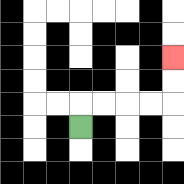{'start': '[3, 5]', 'end': '[7, 2]', 'path_directions': 'U,R,R,R,R,U,U', 'path_coordinates': '[[3, 5], [3, 4], [4, 4], [5, 4], [6, 4], [7, 4], [7, 3], [7, 2]]'}